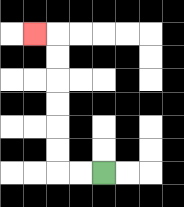{'start': '[4, 7]', 'end': '[1, 1]', 'path_directions': 'L,L,U,U,U,U,U,U,L', 'path_coordinates': '[[4, 7], [3, 7], [2, 7], [2, 6], [2, 5], [2, 4], [2, 3], [2, 2], [2, 1], [1, 1]]'}